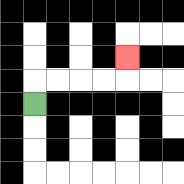{'start': '[1, 4]', 'end': '[5, 2]', 'path_directions': 'U,R,R,R,R,U', 'path_coordinates': '[[1, 4], [1, 3], [2, 3], [3, 3], [4, 3], [5, 3], [5, 2]]'}